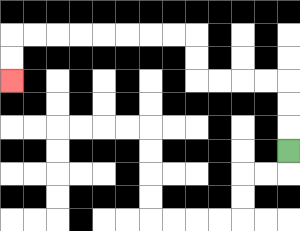{'start': '[12, 6]', 'end': '[0, 3]', 'path_directions': 'U,U,U,L,L,L,L,U,U,L,L,L,L,L,L,L,L,D,D', 'path_coordinates': '[[12, 6], [12, 5], [12, 4], [12, 3], [11, 3], [10, 3], [9, 3], [8, 3], [8, 2], [8, 1], [7, 1], [6, 1], [5, 1], [4, 1], [3, 1], [2, 1], [1, 1], [0, 1], [0, 2], [0, 3]]'}